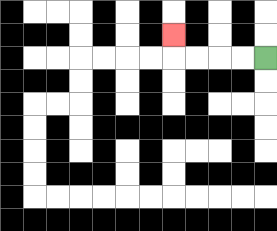{'start': '[11, 2]', 'end': '[7, 1]', 'path_directions': 'L,L,L,L,U', 'path_coordinates': '[[11, 2], [10, 2], [9, 2], [8, 2], [7, 2], [7, 1]]'}